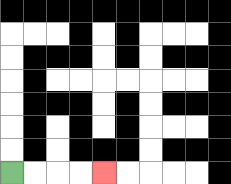{'start': '[0, 7]', 'end': '[4, 7]', 'path_directions': 'R,R,R,R', 'path_coordinates': '[[0, 7], [1, 7], [2, 7], [3, 7], [4, 7]]'}